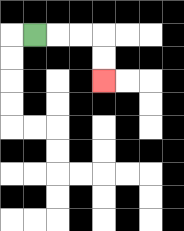{'start': '[1, 1]', 'end': '[4, 3]', 'path_directions': 'R,R,R,D,D', 'path_coordinates': '[[1, 1], [2, 1], [3, 1], [4, 1], [4, 2], [4, 3]]'}